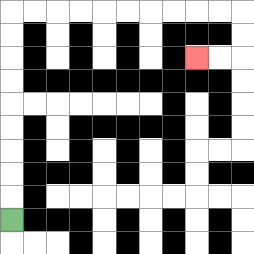{'start': '[0, 9]', 'end': '[8, 2]', 'path_directions': 'U,U,U,U,U,U,U,U,U,R,R,R,R,R,R,R,R,R,R,D,D,L,L', 'path_coordinates': '[[0, 9], [0, 8], [0, 7], [0, 6], [0, 5], [0, 4], [0, 3], [0, 2], [0, 1], [0, 0], [1, 0], [2, 0], [3, 0], [4, 0], [5, 0], [6, 0], [7, 0], [8, 0], [9, 0], [10, 0], [10, 1], [10, 2], [9, 2], [8, 2]]'}